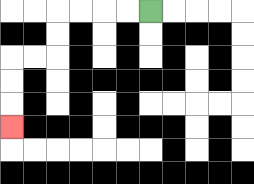{'start': '[6, 0]', 'end': '[0, 5]', 'path_directions': 'L,L,L,L,D,D,L,L,D,D,D', 'path_coordinates': '[[6, 0], [5, 0], [4, 0], [3, 0], [2, 0], [2, 1], [2, 2], [1, 2], [0, 2], [0, 3], [0, 4], [0, 5]]'}